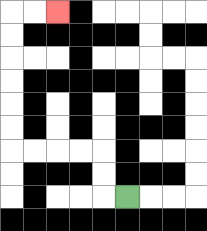{'start': '[5, 8]', 'end': '[2, 0]', 'path_directions': 'L,U,U,L,L,L,L,U,U,U,U,U,U,R,R', 'path_coordinates': '[[5, 8], [4, 8], [4, 7], [4, 6], [3, 6], [2, 6], [1, 6], [0, 6], [0, 5], [0, 4], [0, 3], [0, 2], [0, 1], [0, 0], [1, 0], [2, 0]]'}